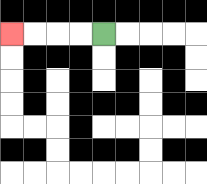{'start': '[4, 1]', 'end': '[0, 1]', 'path_directions': 'L,L,L,L', 'path_coordinates': '[[4, 1], [3, 1], [2, 1], [1, 1], [0, 1]]'}